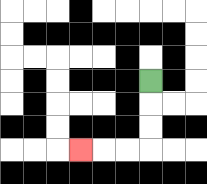{'start': '[6, 3]', 'end': '[3, 6]', 'path_directions': 'D,D,D,L,L,L', 'path_coordinates': '[[6, 3], [6, 4], [6, 5], [6, 6], [5, 6], [4, 6], [3, 6]]'}